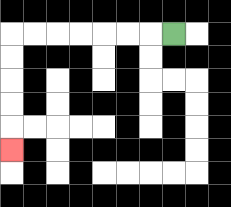{'start': '[7, 1]', 'end': '[0, 6]', 'path_directions': 'L,L,L,L,L,L,L,D,D,D,D,D', 'path_coordinates': '[[7, 1], [6, 1], [5, 1], [4, 1], [3, 1], [2, 1], [1, 1], [0, 1], [0, 2], [0, 3], [0, 4], [0, 5], [0, 6]]'}